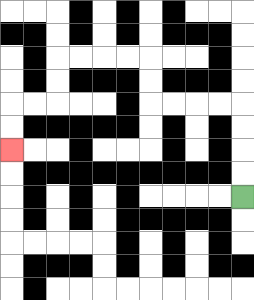{'start': '[10, 8]', 'end': '[0, 6]', 'path_directions': 'U,U,U,U,L,L,L,L,U,U,L,L,L,L,D,D,L,L,D,D', 'path_coordinates': '[[10, 8], [10, 7], [10, 6], [10, 5], [10, 4], [9, 4], [8, 4], [7, 4], [6, 4], [6, 3], [6, 2], [5, 2], [4, 2], [3, 2], [2, 2], [2, 3], [2, 4], [1, 4], [0, 4], [0, 5], [0, 6]]'}